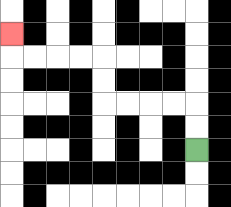{'start': '[8, 6]', 'end': '[0, 1]', 'path_directions': 'U,U,L,L,L,L,U,U,L,L,L,L,U', 'path_coordinates': '[[8, 6], [8, 5], [8, 4], [7, 4], [6, 4], [5, 4], [4, 4], [4, 3], [4, 2], [3, 2], [2, 2], [1, 2], [0, 2], [0, 1]]'}